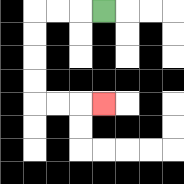{'start': '[4, 0]', 'end': '[4, 4]', 'path_directions': 'L,L,L,D,D,D,D,R,R,R', 'path_coordinates': '[[4, 0], [3, 0], [2, 0], [1, 0], [1, 1], [1, 2], [1, 3], [1, 4], [2, 4], [3, 4], [4, 4]]'}